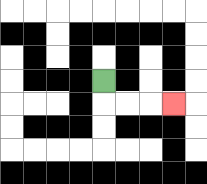{'start': '[4, 3]', 'end': '[7, 4]', 'path_directions': 'D,R,R,R', 'path_coordinates': '[[4, 3], [4, 4], [5, 4], [6, 4], [7, 4]]'}